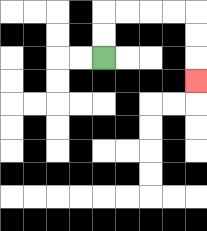{'start': '[4, 2]', 'end': '[8, 3]', 'path_directions': 'U,U,R,R,R,R,D,D,D', 'path_coordinates': '[[4, 2], [4, 1], [4, 0], [5, 0], [6, 0], [7, 0], [8, 0], [8, 1], [8, 2], [8, 3]]'}